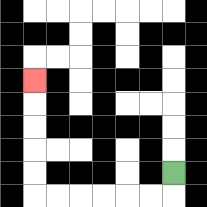{'start': '[7, 7]', 'end': '[1, 3]', 'path_directions': 'D,L,L,L,L,L,L,U,U,U,U,U', 'path_coordinates': '[[7, 7], [7, 8], [6, 8], [5, 8], [4, 8], [3, 8], [2, 8], [1, 8], [1, 7], [1, 6], [1, 5], [1, 4], [1, 3]]'}